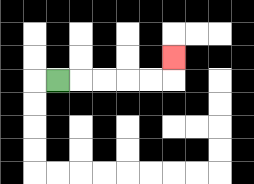{'start': '[2, 3]', 'end': '[7, 2]', 'path_directions': 'R,R,R,R,R,U', 'path_coordinates': '[[2, 3], [3, 3], [4, 3], [5, 3], [6, 3], [7, 3], [7, 2]]'}